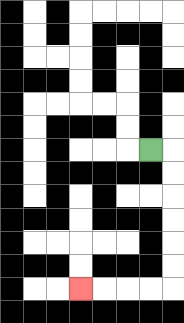{'start': '[6, 6]', 'end': '[3, 12]', 'path_directions': 'R,D,D,D,D,D,D,L,L,L,L', 'path_coordinates': '[[6, 6], [7, 6], [7, 7], [7, 8], [7, 9], [7, 10], [7, 11], [7, 12], [6, 12], [5, 12], [4, 12], [3, 12]]'}